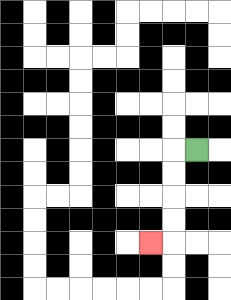{'start': '[8, 6]', 'end': '[6, 10]', 'path_directions': 'L,D,D,D,D,L', 'path_coordinates': '[[8, 6], [7, 6], [7, 7], [7, 8], [7, 9], [7, 10], [6, 10]]'}